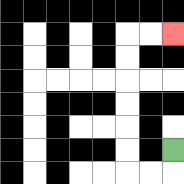{'start': '[7, 6]', 'end': '[7, 1]', 'path_directions': 'D,L,L,U,U,U,U,U,U,R,R', 'path_coordinates': '[[7, 6], [7, 7], [6, 7], [5, 7], [5, 6], [5, 5], [5, 4], [5, 3], [5, 2], [5, 1], [6, 1], [7, 1]]'}